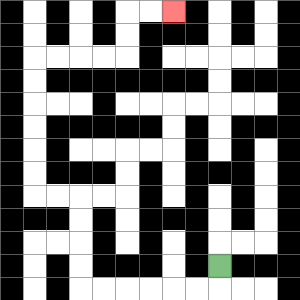{'start': '[9, 11]', 'end': '[7, 0]', 'path_directions': 'D,L,L,L,L,L,L,U,U,U,U,L,L,U,U,U,U,U,U,R,R,R,R,U,U,R,R', 'path_coordinates': '[[9, 11], [9, 12], [8, 12], [7, 12], [6, 12], [5, 12], [4, 12], [3, 12], [3, 11], [3, 10], [3, 9], [3, 8], [2, 8], [1, 8], [1, 7], [1, 6], [1, 5], [1, 4], [1, 3], [1, 2], [2, 2], [3, 2], [4, 2], [5, 2], [5, 1], [5, 0], [6, 0], [7, 0]]'}